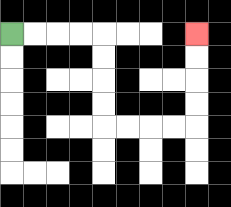{'start': '[0, 1]', 'end': '[8, 1]', 'path_directions': 'R,R,R,R,D,D,D,D,R,R,R,R,U,U,U,U', 'path_coordinates': '[[0, 1], [1, 1], [2, 1], [3, 1], [4, 1], [4, 2], [4, 3], [4, 4], [4, 5], [5, 5], [6, 5], [7, 5], [8, 5], [8, 4], [8, 3], [8, 2], [8, 1]]'}